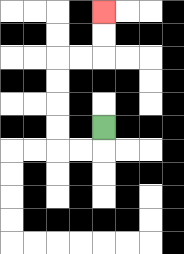{'start': '[4, 5]', 'end': '[4, 0]', 'path_directions': 'D,L,L,U,U,U,U,R,R,U,U', 'path_coordinates': '[[4, 5], [4, 6], [3, 6], [2, 6], [2, 5], [2, 4], [2, 3], [2, 2], [3, 2], [4, 2], [4, 1], [4, 0]]'}